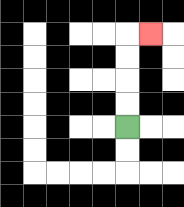{'start': '[5, 5]', 'end': '[6, 1]', 'path_directions': 'U,U,U,U,R', 'path_coordinates': '[[5, 5], [5, 4], [5, 3], [5, 2], [5, 1], [6, 1]]'}